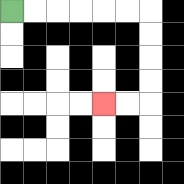{'start': '[0, 0]', 'end': '[4, 4]', 'path_directions': 'R,R,R,R,R,R,D,D,D,D,L,L', 'path_coordinates': '[[0, 0], [1, 0], [2, 0], [3, 0], [4, 0], [5, 0], [6, 0], [6, 1], [6, 2], [6, 3], [6, 4], [5, 4], [4, 4]]'}